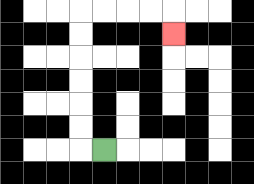{'start': '[4, 6]', 'end': '[7, 1]', 'path_directions': 'L,U,U,U,U,U,U,R,R,R,R,D', 'path_coordinates': '[[4, 6], [3, 6], [3, 5], [3, 4], [3, 3], [3, 2], [3, 1], [3, 0], [4, 0], [5, 0], [6, 0], [7, 0], [7, 1]]'}